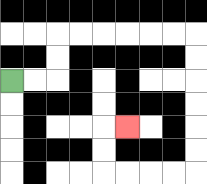{'start': '[0, 3]', 'end': '[5, 5]', 'path_directions': 'R,R,U,U,R,R,R,R,R,R,D,D,D,D,D,D,L,L,L,L,U,U,R', 'path_coordinates': '[[0, 3], [1, 3], [2, 3], [2, 2], [2, 1], [3, 1], [4, 1], [5, 1], [6, 1], [7, 1], [8, 1], [8, 2], [8, 3], [8, 4], [8, 5], [8, 6], [8, 7], [7, 7], [6, 7], [5, 7], [4, 7], [4, 6], [4, 5], [5, 5]]'}